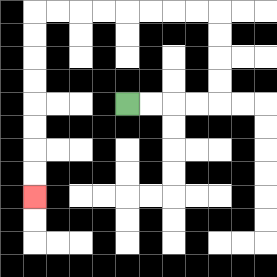{'start': '[5, 4]', 'end': '[1, 8]', 'path_directions': 'R,R,R,R,U,U,U,U,L,L,L,L,L,L,L,L,D,D,D,D,D,D,D,D', 'path_coordinates': '[[5, 4], [6, 4], [7, 4], [8, 4], [9, 4], [9, 3], [9, 2], [9, 1], [9, 0], [8, 0], [7, 0], [6, 0], [5, 0], [4, 0], [3, 0], [2, 0], [1, 0], [1, 1], [1, 2], [1, 3], [1, 4], [1, 5], [1, 6], [1, 7], [1, 8]]'}